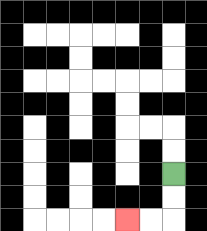{'start': '[7, 7]', 'end': '[5, 9]', 'path_directions': 'D,D,L,L', 'path_coordinates': '[[7, 7], [7, 8], [7, 9], [6, 9], [5, 9]]'}